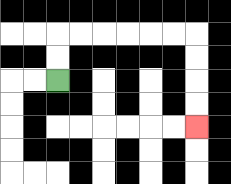{'start': '[2, 3]', 'end': '[8, 5]', 'path_directions': 'U,U,R,R,R,R,R,R,D,D,D,D', 'path_coordinates': '[[2, 3], [2, 2], [2, 1], [3, 1], [4, 1], [5, 1], [6, 1], [7, 1], [8, 1], [8, 2], [8, 3], [8, 4], [8, 5]]'}